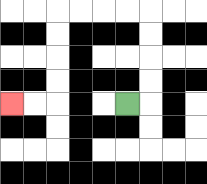{'start': '[5, 4]', 'end': '[0, 4]', 'path_directions': 'R,U,U,U,U,L,L,L,L,D,D,D,D,L,L', 'path_coordinates': '[[5, 4], [6, 4], [6, 3], [6, 2], [6, 1], [6, 0], [5, 0], [4, 0], [3, 0], [2, 0], [2, 1], [2, 2], [2, 3], [2, 4], [1, 4], [0, 4]]'}